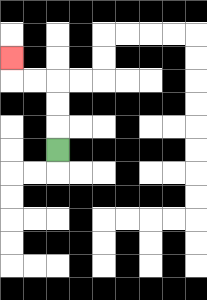{'start': '[2, 6]', 'end': '[0, 2]', 'path_directions': 'U,U,U,L,L,U', 'path_coordinates': '[[2, 6], [2, 5], [2, 4], [2, 3], [1, 3], [0, 3], [0, 2]]'}